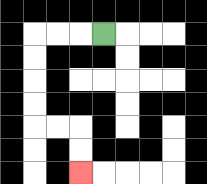{'start': '[4, 1]', 'end': '[3, 7]', 'path_directions': 'L,L,L,D,D,D,D,R,R,D,D', 'path_coordinates': '[[4, 1], [3, 1], [2, 1], [1, 1], [1, 2], [1, 3], [1, 4], [1, 5], [2, 5], [3, 5], [3, 6], [3, 7]]'}